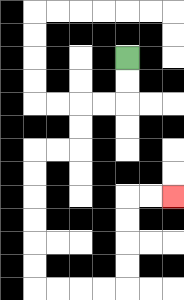{'start': '[5, 2]', 'end': '[7, 8]', 'path_directions': 'D,D,L,L,D,D,L,L,D,D,D,D,D,D,R,R,R,R,U,U,U,U,R,R', 'path_coordinates': '[[5, 2], [5, 3], [5, 4], [4, 4], [3, 4], [3, 5], [3, 6], [2, 6], [1, 6], [1, 7], [1, 8], [1, 9], [1, 10], [1, 11], [1, 12], [2, 12], [3, 12], [4, 12], [5, 12], [5, 11], [5, 10], [5, 9], [5, 8], [6, 8], [7, 8]]'}